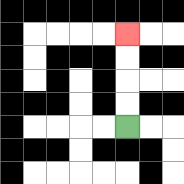{'start': '[5, 5]', 'end': '[5, 1]', 'path_directions': 'U,U,U,U', 'path_coordinates': '[[5, 5], [5, 4], [5, 3], [5, 2], [5, 1]]'}